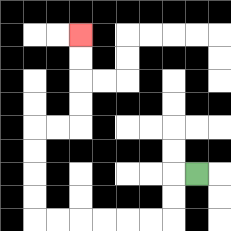{'start': '[8, 7]', 'end': '[3, 1]', 'path_directions': 'L,D,D,L,L,L,L,L,L,U,U,U,U,R,R,U,U,U,U', 'path_coordinates': '[[8, 7], [7, 7], [7, 8], [7, 9], [6, 9], [5, 9], [4, 9], [3, 9], [2, 9], [1, 9], [1, 8], [1, 7], [1, 6], [1, 5], [2, 5], [3, 5], [3, 4], [3, 3], [3, 2], [3, 1]]'}